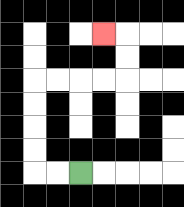{'start': '[3, 7]', 'end': '[4, 1]', 'path_directions': 'L,L,U,U,U,U,R,R,R,R,U,U,L', 'path_coordinates': '[[3, 7], [2, 7], [1, 7], [1, 6], [1, 5], [1, 4], [1, 3], [2, 3], [3, 3], [4, 3], [5, 3], [5, 2], [5, 1], [4, 1]]'}